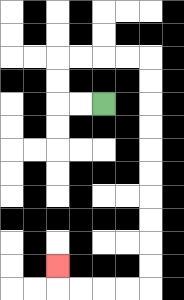{'start': '[4, 4]', 'end': '[2, 11]', 'path_directions': 'L,L,U,U,R,R,R,R,D,D,D,D,D,D,D,D,D,D,L,L,L,L,U', 'path_coordinates': '[[4, 4], [3, 4], [2, 4], [2, 3], [2, 2], [3, 2], [4, 2], [5, 2], [6, 2], [6, 3], [6, 4], [6, 5], [6, 6], [6, 7], [6, 8], [6, 9], [6, 10], [6, 11], [6, 12], [5, 12], [4, 12], [3, 12], [2, 12], [2, 11]]'}